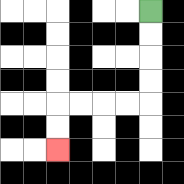{'start': '[6, 0]', 'end': '[2, 6]', 'path_directions': 'D,D,D,D,L,L,L,L,D,D', 'path_coordinates': '[[6, 0], [6, 1], [6, 2], [6, 3], [6, 4], [5, 4], [4, 4], [3, 4], [2, 4], [2, 5], [2, 6]]'}